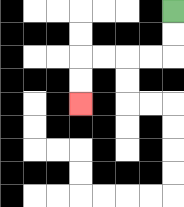{'start': '[7, 0]', 'end': '[3, 4]', 'path_directions': 'D,D,L,L,L,L,D,D', 'path_coordinates': '[[7, 0], [7, 1], [7, 2], [6, 2], [5, 2], [4, 2], [3, 2], [3, 3], [3, 4]]'}